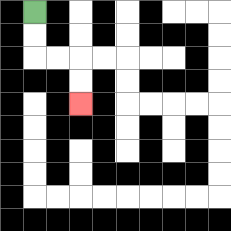{'start': '[1, 0]', 'end': '[3, 4]', 'path_directions': 'D,D,R,R,D,D', 'path_coordinates': '[[1, 0], [1, 1], [1, 2], [2, 2], [3, 2], [3, 3], [3, 4]]'}